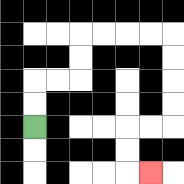{'start': '[1, 5]', 'end': '[6, 7]', 'path_directions': 'U,U,R,R,U,U,R,R,R,R,D,D,D,D,L,L,D,D,R', 'path_coordinates': '[[1, 5], [1, 4], [1, 3], [2, 3], [3, 3], [3, 2], [3, 1], [4, 1], [5, 1], [6, 1], [7, 1], [7, 2], [7, 3], [7, 4], [7, 5], [6, 5], [5, 5], [5, 6], [5, 7], [6, 7]]'}